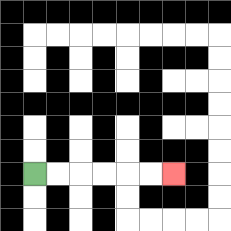{'start': '[1, 7]', 'end': '[7, 7]', 'path_directions': 'R,R,R,R,R,R', 'path_coordinates': '[[1, 7], [2, 7], [3, 7], [4, 7], [5, 7], [6, 7], [7, 7]]'}